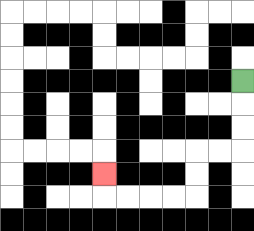{'start': '[10, 3]', 'end': '[4, 7]', 'path_directions': 'D,D,D,L,L,D,D,L,L,L,L,U', 'path_coordinates': '[[10, 3], [10, 4], [10, 5], [10, 6], [9, 6], [8, 6], [8, 7], [8, 8], [7, 8], [6, 8], [5, 8], [4, 8], [4, 7]]'}